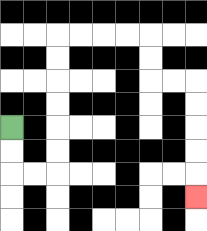{'start': '[0, 5]', 'end': '[8, 8]', 'path_directions': 'D,D,R,R,U,U,U,U,U,U,R,R,R,R,D,D,R,R,D,D,D,D,D', 'path_coordinates': '[[0, 5], [0, 6], [0, 7], [1, 7], [2, 7], [2, 6], [2, 5], [2, 4], [2, 3], [2, 2], [2, 1], [3, 1], [4, 1], [5, 1], [6, 1], [6, 2], [6, 3], [7, 3], [8, 3], [8, 4], [8, 5], [8, 6], [8, 7], [8, 8]]'}